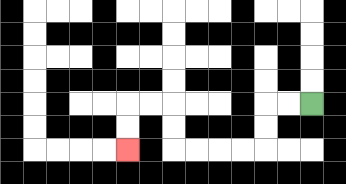{'start': '[13, 4]', 'end': '[5, 6]', 'path_directions': 'L,L,D,D,L,L,L,L,U,U,L,L,D,D', 'path_coordinates': '[[13, 4], [12, 4], [11, 4], [11, 5], [11, 6], [10, 6], [9, 6], [8, 6], [7, 6], [7, 5], [7, 4], [6, 4], [5, 4], [5, 5], [5, 6]]'}